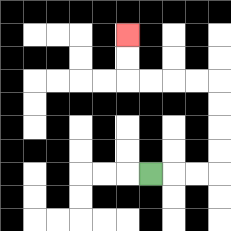{'start': '[6, 7]', 'end': '[5, 1]', 'path_directions': 'R,R,R,U,U,U,U,L,L,L,L,U,U', 'path_coordinates': '[[6, 7], [7, 7], [8, 7], [9, 7], [9, 6], [9, 5], [9, 4], [9, 3], [8, 3], [7, 3], [6, 3], [5, 3], [5, 2], [5, 1]]'}